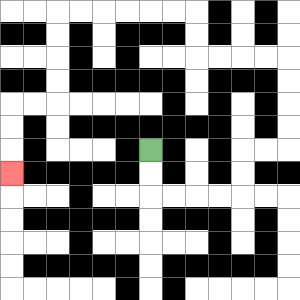{'start': '[6, 6]', 'end': '[0, 7]', 'path_directions': 'D,D,R,R,R,R,U,U,R,R,U,U,U,U,L,L,L,L,U,U,L,L,L,L,L,L,D,D,D,D,L,L,D,D,D', 'path_coordinates': '[[6, 6], [6, 7], [6, 8], [7, 8], [8, 8], [9, 8], [10, 8], [10, 7], [10, 6], [11, 6], [12, 6], [12, 5], [12, 4], [12, 3], [12, 2], [11, 2], [10, 2], [9, 2], [8, 2], [8, 1], [8, 0], [7, 0], [6, 0], [5, 0], [4, 0], [3, 0], [2, 0], [2, 1], [2, 2], [2, 3], [2, 4], [1, 4], [0, 4], [0, 5], [0, 6], [0, 7]]'}